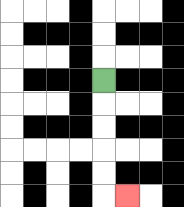{'start': '[4, 3]', 'end': '[5, 8]', 'path_directions': 'D,D,D,D,D,R', 'path_coordinates': '[[4, 3], [4, 4], [4, 5], [4, 6], [4, 7], [4, 8], [5, 8]]'}